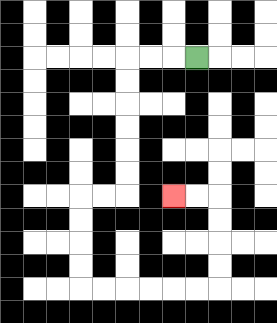{'start': '[8, 2]', 'end': '[7, 8]', 'path_directions': 'L,L,L,D,D,D,D,D,D,L,L,D,D,D,D,R,R,R,R,R,R,U,U,U,U,L,L', 'path_coordinates': '[[8, 2], [7, 2], [6, 2], [5, 2], [5, 3], [5, 4], [5, 5], [5, 6], [5, 7], [5, 8], [4, 8], [3, 8], [3, 9], [3, 10], [3, 11], [3, 12], [4, 12], [5, 12], [6, 12], [7, 12], [8, 12], [9, 12], [9, 11], [9, 10], [9, 9], [9, 8], [8, 8], [7, 8]]'}